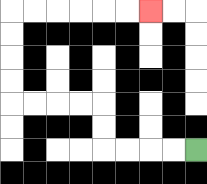{'start': '[8, 6]', 'end': '[6, 0]', 'path_directions': 'L,L,L,L,U,U,L,L,L,L,U,U,U,U,R,R,R,R,R,R', 'path_coordinates': '[[8, 6], [7, 6], [6, 6], [5, 6], [4, 6], [4, 5], [4, 4], [3, 4], [2, 4], [1, 4], [0, 4], [0, 3], [0, 2], [0, 1], [0, 0], [1, 0], [2, 0], [3, 0], [4, 0], [5, 0], [6, 0]]'}